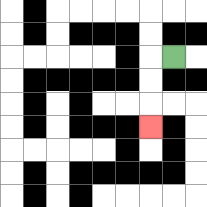{'start': '[7, 2]', 'end': '[6, 5]', 'path_directions': 'L,D,D,D', 'path_coordinates': '[[7, 2], [6, 2], [6, 3], [6, 4], [6, 5]]'}